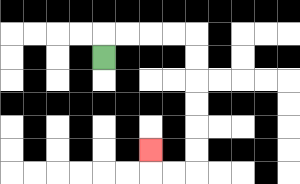{'start': '[4, 2]', 'end': '[6, 6]', 'path_directions': 'U,R,R,R,R,D,D,D,D,D,D,L,L,U', 'path_coordinates': '[[4, 2], [4, 1], [5, 1], [6, 1], [7, 1], [8, 1], [8, 2], [8, 3], [8, 4], [8, 5], [8, 6], [8, 7], [7, 7], [6, 7], [6, 6]]'}